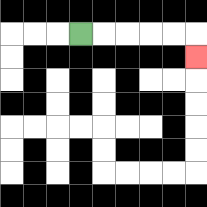{'start': '[3, 1]', 'end': '[8, 2]', 'path_directions': 'R,R,R,R,R,D', 'path_coordinates': '[[3, 1], [4, 1], [5, 1], [6, 1], [7, 1], [8, 1], [8, 2]]'}